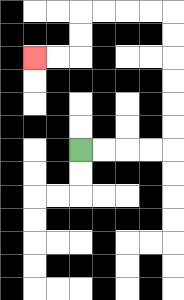{'start': '[3, 6]', 'end': '[1, 2]', 'path_directions': 'R,R,R,R,U,U,U,U,U,U,L,L,L,L,D,D,L,L', 'path_coordinates': '[[3, 6], [4, 6], [5, 6], [6, 6], [7, 6], [7, 5], [7, 4], [7, 3], [7, 2], [7, 1], [7, 0], [6, 0], [5, 0], [4, 0], [3, 0], [3, 1], [3, 2], [2, 2], [1, 2]]'}